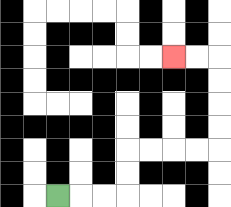{'start': '[2, 8]', 'end': '[7, 2]', 'path_directions': 'R,R,R,U,U,R,R,R,R,U,U,U,U,L,L', 'path_coordinates': '[[2, 8], [3, 8], [4, 8], [5, 8], [5, 7], [5, 6], [6, 6], [7, 6], [8, 6], [9, 6], [9, 5], [9, 4], [9, 3], [9, 2], [8, 2], [7, 2]]'}